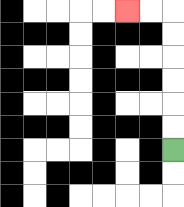{'start': '[7, 6]', 'end': '[5, 0]', 'path_directions': 'U,U,U,U,U,U,L,L', 'path_coordinates': '[[7, 6], [7, 5], [7, 4], [7, 3], [7, 2], [7, 1], [7, 0], [6, 0], [5, 0]]'}